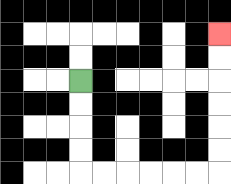{'start': '[3, 3]', 'end': '[9, 1]', 'path_directions': 'D,D,D,D,R,R,R,R,R,R,U,U,U,U,U,U', 'path_coordinates': '[[3, 3], [3, 4], [3, 5], [3, 6], [3, 7], [4, 7], [5, 7], [6, 7], [7, 7], [8, 7], [9, 7], [9, 6], [9, 5], [9, 4], [9, 3], [9, 2], [9, 1]]'}